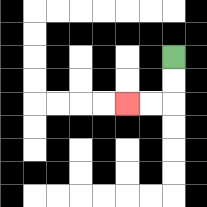{'start': '[7, 2]', 'end': '[5, 4]', 'path_directions': 'D,D,L,L', 'path_coordinates': '[[7, 2], [7, 3], [7, 4], [6, 4], [5, 4]]'}